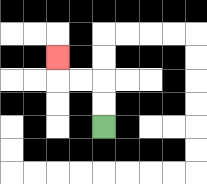{'start': '[4, 5]', 'end': '[2, 2]', 'path_directions': 'U,U,L,L,U', 'path_coordinates': '[[4, 5], [4, 4], [4, 3], [3, 3], [2, 3], [2, 2]]'}